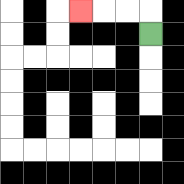{'start': '[6, 1]', 'end': '[3, 0]', 'path_directions': 'U,L,L,L', 'path_coordinates': '[[6, 1], [6, 0], [5, 0], [4, 0], [3, 0]]'}